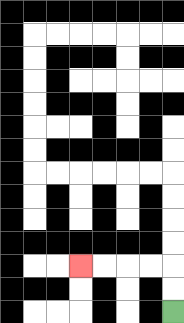{'start': '[7, 13]', 'end': '[3, 11]', 'path_directions': 'U,U,L,L,L,L', 'path_coordinates': '[[7, 13], [7, 12], [7, 11], [6, 11], [5, 11], [4, 11], [3, 11]]'}